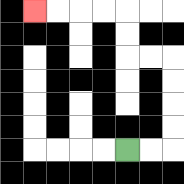{'start': '[5, 6]', 'end': '[1, 0]', 'path_directions': 'R,R,U,U,U,U,L,L,U,U,L,L,L,L', 'path_coordinates': '[[5, 6], [6, 6], [7, 6], [7, 5], [7, 4], [7, 3], [7, 2], [6, 2], [5, 2], [5, 1], [5, 0], [4, 0], [3, 0], [2, 0], [1, 0]]'}